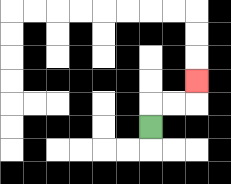{'start': '[6, 5]', 'end': '[8, 3]', 'path_directions': 'U,R,R,U', 'path_coordinates': '[[6, 5], [6, 4], [7, 4], [8, 4], [8, 3]]'}